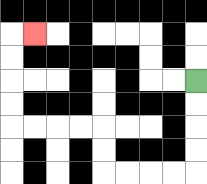{'start': '[8, 3]', 'end': '[1, 1]', 'path_directions': 'D,D,D,D,L,L,L,L,U,U,L,L,L,L,U,U,U,U,R', 'path_coordinates': '[[8, 3], [8, 4], [8, 5], [8, 6], [8, 7], [7, 7], [6, 7], [5, 7], [4, 7], [4, 6], [4, 5], [3, 5], [2, 5], [1, 5], [0, 5], [0, 4], [0, 3], [0, 2], [0, 1], [1, 1]]'}